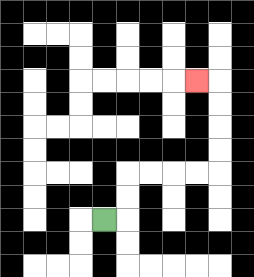{'start': '[4, 9]', 'end': '[8, 3]', 'path_directions': 'R,U,U,R,R,R,R,U,U,U,U,L', 'path_coordinates': '[[4, 9], [5, 9], [5, 8], [5, 7], [6, 7], [7, 7], [8, 7], [9, 7], [9, 6], [9, 5], [9, 4], [9, 3], [8, 3]]'}